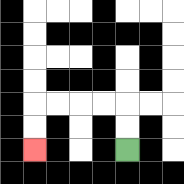{'start': '[5, 6]', 'end': '[1, 6]', 'path_directions': 'U,U,L,L,L,L,D,D', 'path_coordinates': '[[5, 6], [5, 5], [5, 4], [4, 4], [3, 4], [2, 4], [1, 4], [1, 5], [1, 6]]'}